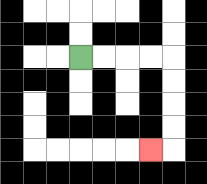{'start': '[3, 2]', 'end': '[6, 6]', 'path_directions': 'R,R,R,R,D,D,D,D,L', 'path_coordinates': '[[3, 2], [4, 2], [5, 2], [6, 2], [7, 2], [7, 3], [7, 4], [7, 5], [7, 6], [6, 6]]'}